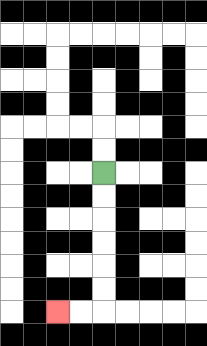{'start': '[4, 7]', 'end': '[2, 13]', 'path_directions': 'D,D,D,D,D,D,L,L', 'path_coordinates': '[[4, 7], [4, 8], [4, 9], [4, 10], [4, 11], [4, 12], [4, 13], [3, 13], [2, 13]]'}